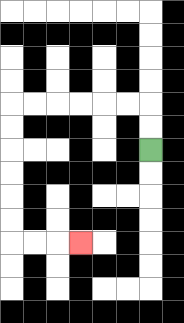{'start': '[6, 6]', 'end': '[3, 10]', 'path_directions': 'U,U,L,L,L,L,L,L,D,D,D,D,D,D,R,R,R', 'path_coordinates': '[[6, 6], [6, 5], [6, 4], [5, 4], [4, 4], [3, 4], [2, 4], [1, 4], [0, 4], [0, 5], [0, 6], [0, 7], [0, 8], [0, 9], [0, 10], [1, 10], [2, 10], [3, 10]]'}